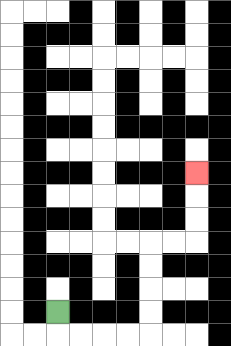{'start': '[2, 13]', 'end': '[8, 7]', 'path_directions': 'D,R,R,R,R,U,U,U,U,R,R,U,U,U', 'path_coordinates': '[[2, 13], [2, 14], [3, 14], [4, 14], [5, 14], [6, 14], [6, 13], [6, 12], [6, 11], [6, 10], [7, 10], [8, 10], [8, 9], [8, 8], [8, 7]]'}